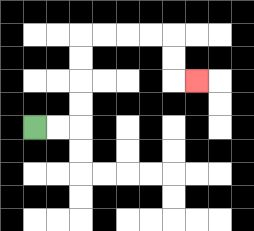{'start': '[1, 5]', 'end': '[8, 3]', 'path_directions': 'R,R,U,U,U,U,R,R,R,R,D,D,R', 'path_coordinates': '[[1, 5], [2, 5], [3, 5], [3, 4], [3, 3], [3, 2], [3, 1], [4, 1], [5, 1], [6, 1], [7, 1], [7, 2], [7, 3], [8, 3]]'}